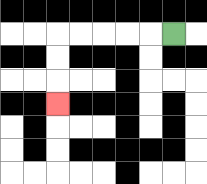{'start': '[7, 1]', 'end': '[2, 4]', 'path_directions': 'L,L,L,L,L,D,D,D', 'path_coordinates': '[[7, 1], [6, 1], [5, 1], [4, 1], [3, 1], [2, 1], [2, 2], [2, 3], [2, 4]]'}